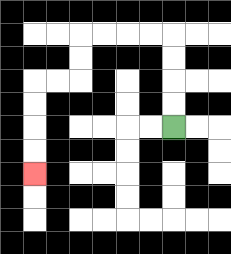{'start': '[7, 5]', 'end': '[1, 7]', 'path_directions': 'U,U,U,U,L,L,L,L,D,D,L,L,D,D,D,D', 'path_coordinates': '[[7, 5], [7, 4], [7, 3], [7, 2], [7, 1], [6, 1], [5, 1], [4, 1], [3, 1], [3, 2], [3, 3], [2, 3], [1, 3], [1, 4], [1, 5], [1, 6], [1, 7]]'}